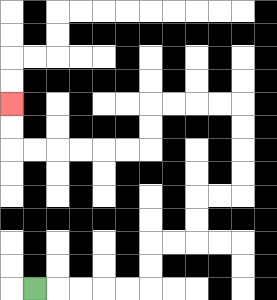{'start': '[1, 12]', 'end': '[0, 4]', 'path_directions': 'R,R,R,R,R,U,U,R,R,U,U,R,R,U,U,U,U,L,L,L,L,D,D,L,L,L,L,L,L,U,U', 'path_coordinates': '[[1, 12], [2, 12], [3, 12], [4, 12], [5, 12], [6, 12], [6, 11], [6, 10], [7, 10], [8, 10], [8, 9], [8, 8], [9, 8], [10, 8], [10, 7], [10, 6], [10, 5], [10, 4], [9, 4], [8, 4], [7, 4], [6, 4], [6, 5], [6, 6], [5, 6], [4, 6], [3, 6], [2, 6], [1, 6], [0, 6], [0, 5], [0, 4]]'}